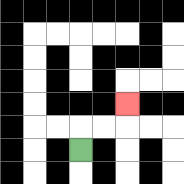{'start': '[3, 6]', 'end': '[5, 4]', 'path_directions': 'U,R,R,U', 'path_coordinates': '[[3, 6], [3, 5], [4, 5], [5, 5], [5, 4]]'}